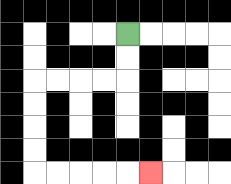{'start': '[5, 1]', 'end': '[6, 7]', 'path_directions': 'D,D,L,L,L,L,D,D,D,D,R,R,R,R,R', 'path_coordinates': '[[5, 1], [5, 2], [5, 3], [4, 3], [3, 3], [2, 3], [1, 3], [1, 4], [1, 5], [1, 6], [1, 7], [2, 7], [3, 7], [4, 7], [5, 7], [6, 7]]'}